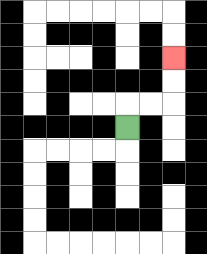{'start': '[5, 5]', 'end': '[7, 2]', 'path_directions': 'U,R,R,U,U', 'path_coordinates': '[[5, 5], [5, 4], [6, 4], [7, 4], [7, 3], [7, 2]]'}